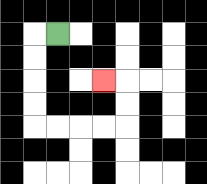{'start': '[2, 1]', 'end': '[4, 3]', 'path_directions': 'L,D,D,D,D,R,R,R,R,U,U,L', 'path_coordinates': '[[2, 1], [1, 1], [1, 2], [1, 3], [1, 4], [1, 5], [2, 5], [3, 5], [4, 5], [5, 5], [5, 4], [5, 3], [4, 3]]'}